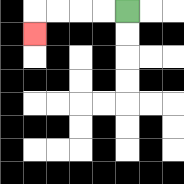{'start': '[5, 0]', 'end': '[1, 1]', 'path_directions': 'L,L,L,L,D', 'path_coordinates': '[[5, 0], [4, 0], [3, 0], [2, 0], [1, 0], [1, 1]]'}